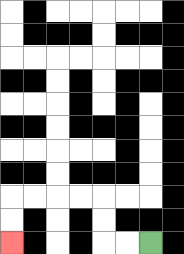{'start': '[6, 10]', 'end': '[0, 10]', 'path_directions': 'L,L,U,U,L,L,L,L,D,D', 'path_coordinates': '[[6, 10], [5, 10], [4, 10], [4, 9], [4, 8], [3, 8], [2, 8], [1, 8], [0, 8], [0, 9], [0, 10]]'}